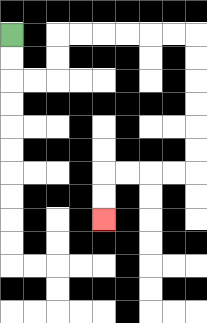{'start': '[0, 1]', 'end': '[4, 9]', 'path_directions': 'D,D,R,R,U,U,R,R,R,R,R,R,D,D,D,D,D,D,L,L,L,L,D,D', 'path_coordinates': '[[0, 1], [0, 2], [0, 3], [1, 3], [2, 3], [2, 2], [2, 1], [3, 1], [4, 1], [5, 1], [6, 1], [7, 1], [8, 1], [8, 2], [8, 3], [8, 4], [8, 5], [8, 6], [8, 7], [7, 7], [6, 7], [5, 7], [4, 7], [4, 8], [4, 9]]'}